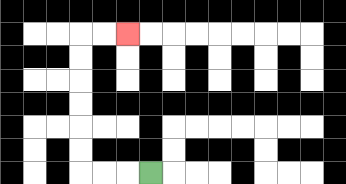{'start': '[6, 7]', 'end': '[5, 1]', 'path_directions': 'L,L,L,U,U,U,U,U,U,R,R', 'path_coordinates': '[[6, 7], [5, 7], [4, 7], [3, 7], [3, 6], [3, 5], [3, 4], [3, 3], [3, 2], [3, 1], [4, 1], [5, 1]]'}